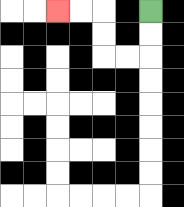{'start': '[6, 0]', 'end': '[2, 0]', 'path_directions': 'D,D,L,L,U,U,L,L', 'path_coordinates': '[[6, 0], [6, 1], [6, 2], [5, 2], [4, 2], [4, 1], [4, 0], [3, 0], [2, 0]]'}